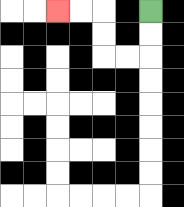{'start': '[6, 0]', 'end': '[2, 0]', 'path_directions': 'D,D,L,L,U,U,L,L', 'path_coordinates': '[[6, 0], [6, 1], [6, 2], [5, 2], [4, 2], [4, 1], [4, 0], [3, 0], [2, 0]]'}